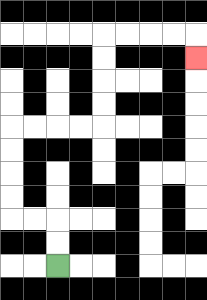{'start': '[2, 11]', 'end': '[8, 2]', 'path_directions': 'U,U,L,L,U,U,U,U,R,R,R,R,U,U,U,U,R,R,R,R,D', 'path_coordinates': '[[2, 11], [2, 10], [2, 9], [1, 9], [0, 9], [0, 8], [0, 7], [0, 6], [0, 5], [1, 5], [2, 5], [3, 5], [4, 5], [4, 4], [4, 3], [4, 2], [4, 1], [5, 1], [6, 1], [7, 1], [8, 1], [8, 2]]'}